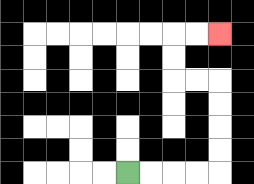{'start': '[5, 7]', 'end': '[9, 1]', 'path_directions': 'R,R,R,R,U,U,U,U,L,L,U,U,R,R', 'path_coordinates': '[[5, 7], [6, 7], [7, 7], [8, 7], [9, 7], [9, 6], [9, 5], [9, 4], [9, 3], [8, 3], [7, 3], [7, 2], [7, 1], [8, 1], [9, 1]]'}